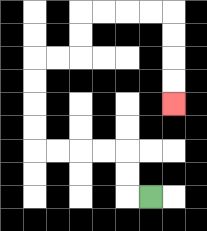{'start': '[6, 8]', 'end': '[7, 4]', 'path_directions': 'L,U,U,L,L,L,L,U,U,U,U,R,R,U,U,R,R,R,R,D,D,D,D', 'path_coordinates': '[[6, 8], [5, 8], [5, 7], [5, 6], [4, 6], [3, 6], [2, 6], [1, 6], [1, 5], [1, 4], [1, 3], [1, 2], [2, 2], [3, 2], [3, 1], [3, 0], [4, 0], [5, 0], [6, 0], [7, 0], [7, 1], [7, 2], [7, 3], [7, 4]]'}